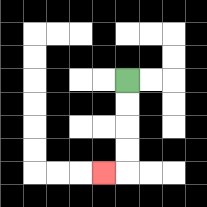{'start': '[5, 3]', 'end': '[4, 7]', 'path_directions': 'D,D,D,D,L', 'path_coordinates': '[[5, 3], [5, 4], [5, 5], [5, 6], [5, 7], [4, 7]]'}